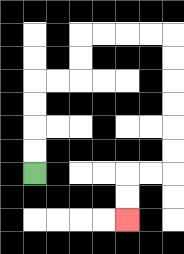{'start': '[1, 7]', 'end': '[5, 9]', 'path_directions': 'U,U,U,U,R,R,U,U,R,R,R,R,D,D,D,D,D,D,L,L,D,D', 'path_coordinates': '[[1, 7], [1, 6], [1, 5], [1, 4], [1, 3], [2, 3], [3, 3], [3, 2], [3, 1], [4, 1], [5, 1], [6, 1], [7, 1], [7, 2], [7, 3], [7, 4], [7, 5], [7, 6], [7, 7], [6, 7], [5, 7], [5, 8], [5, 9]]'}